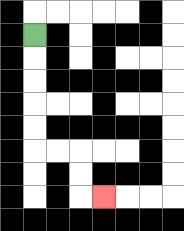{'start': '[1, 1]', 'end': '[4, 8]', 'path_directions': 'D,D,D,D,D,R,R,D,D,R', 'path_coordinates': '[[1, 1], [1, 2], [1, 3], [1, 4], [1, 5], [1, 6], [2, 6], [3, 6], [3, 7], [3, 8], [4, 8]]'}